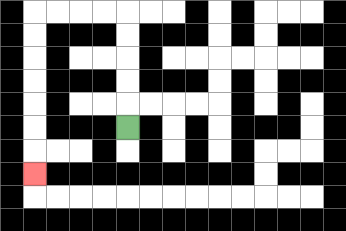{'start': '[5, 5]', 'end': '[1, 7]', 'path_directions': 'U,U,U,U,U,L,L,L,L,D,D,D,D,D,D,D', 'path_coordinates': '[[5, 5], [5, 4], [5, 3], [5, 2], [5, 1], [5, 0], [4, 0], [3, 0], [2, 0], [1, 0], [1, 1], [1, 2], [1, 3], [1, 4], [1, 5], [1, 6], [1, 7]]'}